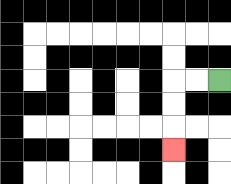{'start': '[9, 3]', 'end': '[7, 6]', 'path_directions': 'L,L,D,D,D', 'path_coordinates': '[[9, 3], [8, 3], [7, 3], [7, 4], [7, 5], [7, 6]]'}